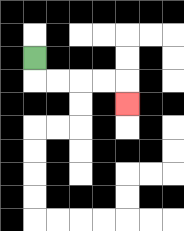{'start': '[1, 2]', 'end': '[5, 4]', 'path_directions': 'D,R,R,R,R,D', 'path_coordinates': '[[1, 2], [1, 3], [2, 3], [3, 3], [4, 3], [5, 3], [5, 4]]'}